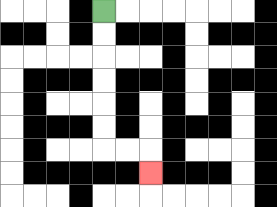{'start': '[4, 0]', 'end': '[6, 7]', 'path_directions': 'D,D,D,D,D,D,R,R,D', 'path_coordinates': '[[4, 0], [4, 1], [4, 2], [4, 3], [4, 4], [4, 5], [4, 6], [5, 6], [6, 6], [6, 7]]'}